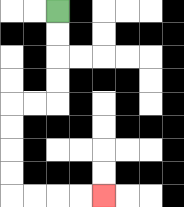{'start': '[2, 0]', 'end': '[4, 8]', 'path_directions': 'D,D,D,D,L,L,D,D,D,D,R,R,R,R', 'path_coordinates': '[[2, 0], [2, 1], [2, 2], [2, 3], [2, 4], [1, 4], [0, 4], [0, 5], [0, 6], [0, 7], [0, 8], [1, 8], [2, 8], [3, 8], [4, 8]]'}